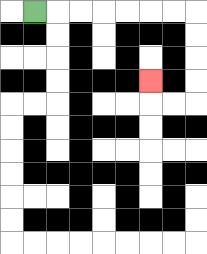{'start': '[1, 0]', 'end': '[6, 3]', 'path_directions': 'R,R,R,R,R,R,R,D,D,D,D,L,L,U', 'path_coordinates': '[[1, 0], [2, 0], [3, 0], [4, 0], [5, 0], [6, 0], [7, 0], [8, 0], [8, 1], [8, 2], [8, 3], [8, 4], [7, 4], [6, 4], [6, 3]]'}